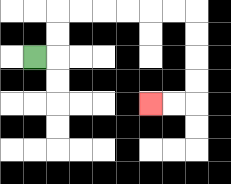{'start': '[1, 2]', 'end': '[6, 4]', 'path_directions': 'R,U,U,R,R,R,R,R,R,D,D,D,D,L,L', 'path_coordinates': '[[1, 2], [2, 2], [2, 1], [2, 0], [3, 0], [4, 0], [5, 0], [6, 0], [7, 0], [8, 0], [8, 1], [8, 2], [8, 3], [8, 4], [7, 4], [6, 4]]'}